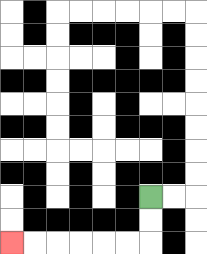{'start': '[6, 8]', 'end': '[0, 10]', 'path_directions': 'D,D,L,L,L,L,L,L', 'path_coordinates': '[[6, 8], [6, 9], [6, 10], [5, 10], [4, 10], [3, 10], [2, 10], [1, 10], [0, 10]]'}